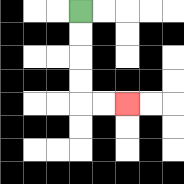{'start': '[3, 0]', 'end': '[5, 4]', 'path_directions': 'D,D,D,D,R,R', 'path_coordinates': '[[3, 0], [3, 1], [3, 2], [3, 3], [3, 4], [4, 4], [5, 4]]'}